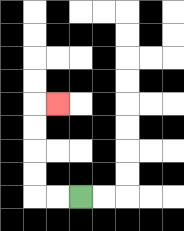{'start': '[3, 8]', 'end': '[2, 4]', 'path_directions': 'L,L,U,U,U,U,R', 'path_coordinates': '[[3, 8], [2, 8], [1, 8], [1, 7], [1, 6], [1, 5], [1, 4], [2, 4]]'}